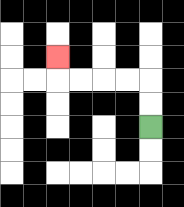{'start': '[6, 5]', 'end': '[2, 2]', 'path_directions': 'U,U,L,L,L,L,U', 'path_coordinates': '[[6, 5], [6, 4], [6, 3], [5, 3], [4, 3], [3, 3], [2, 3], [2, 2]]'}